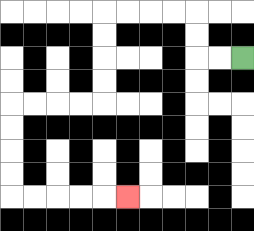{'start': '[10, 2]', 'end': '[5, 8]', 'path_directions': 'L,L,U,U,L,L,L,L,D,D,D,D,L,L,L,L,D,D,D,D,R,R,R,R,R', 'path_coordinates': '[[10, 2], [9, 2], [8, 2], [8, 1], [8, 0], [7, 0], [6, 0], [5, 0], [4, 0], [4, 1], [4, 2], [4, 3], [4, 4], [3, 4], [2, 4], [1, 4], [0, 4], [0, 5], [0, 6], [0, 7], [0, 8], [1, 8], [2, 8], [3, 8], [4, 8], [5, 8]]'}